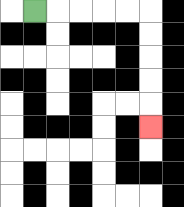{'start': '[1, 0]', 'end': '[6, 5]', 'path_directions': 'R,R,R,R,R,D,D,D,D,D', 'path_coordinates': '[[1, 0], [2, 0], [3, 0], [4, 0], [5, 0], [6, 0], [6, 1], [6, 2], [6, 3], [6, 4], [6, 5]]'}